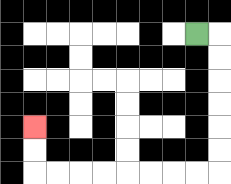{'start': '[8, 1]', 'end': '[1, 5]', 'path_directions': 'R,D,D,D,D,D,D,L,L,L,L,L,L,L,L,U,U', 'path_coordinates': '[[8, 1], [9, 1], [9, 2], [9, 3], [9, 4], [9, 5], [9, 6], [9, 7], [8, 7], [7, 7], [6, 7], [5, 7], [4, 7], [3, 7], [2, 7], [1, 7], [1, 6], [1, 5]]'}